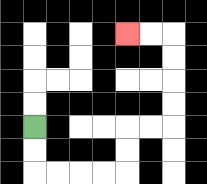{'start': '[1, 5]', 'end': '[5, 1]', 'path_directions': 'D,D,R,R,R,R,U,U,R,R,U,U,U,U,L,L', 'path_coordinates': '[[1, 5], [1, 6], [1, 7], [2, 7], [3, 7], [4, 7], [5, 7], [5, 6], [5, 5], [6, 5], [7, 5], [7, 4], [7, 3], [7, 2], [7, 1], [6, 1], [5, 1]]'}